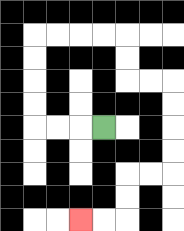{'start': '[4, 5]', 'end': '[3, 9]', 'path_directions': 'L,L,L,U,U,U,U,R,R,R,R,D,D,R,R,D,D,D,D,L,L,D,D,L,L', 'path_coordinates': '[[4, 5], [3, 5], [2, 5], [1, 5], [1, 4], [1, 3], [1, 2], [1, 1], [2, 1], [3, 1], [4, 1], [5, 1], [5, 2], [5, 3], [6, 3], [7, 3], [7, 4], [7, 5], [7, 6], [7, 7], [6, 7], [5, 7], [5, 8], [5, 9], [4, 9], [3, 9]]'}